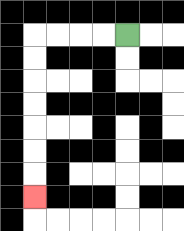{'start': '[5, 1]', 'end': '[1, 8]', 'path_directions': 'L,L,L,L,D,D,D,D,D,D,D', 'path_coordinates': '[[5, 1], [4, 1], [3, 1], [2, 1], [1, 1], [1, 2], [1, 3], [1, 4], [1, 5], [1, 6], [1, 7], [1, 8]]'}